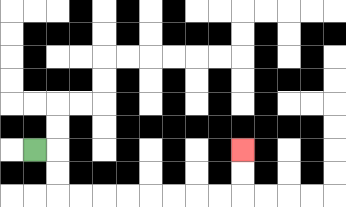{'start': '[1, 6]', 'end': '[10, 6]', 'path_directions': 'R,D,D,R,R,R,R,R,R,R,R,U,U', 'path_coordinates': '[[1, 6], [2, 6], [2, 7], [2, 8], [3, 8], [4, 8], [5, 8], [6, 8], [7, 8], [8, 8], [9, 8], [10, 8], [10, 7], [10, 6]]'}